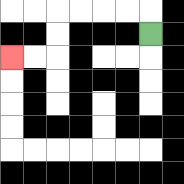{'start': '[6, 1]', 'end': '[0, 2]', 'path_directions': 'U,L,L,L,L,D,D,L,L', 'path_coordinates': '[[6, 1], [6, 0], [5, 0], [4, 0], [3, 0], [2, 0], [2, 1], [2, 2], [1, 2], [0, 2]]'}